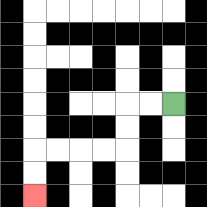{'start': '[7, 4]', 'end': '[1, 8]', 'path_directions': 'L,L,D,D,L,L,L,L,D,D', 'path_coordinates': '[[7, 4], [6, 4], [5, 4], [5, 5], [5, 6], [4, 6], [3, 6], [2, 6], [1, 6], [1, 7], [1, 8]]'}